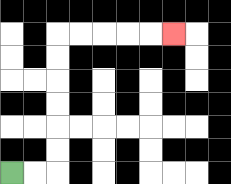{'start': '[0, 7]', 'end': '[7, 1]', 'path_directions': 'R,R,U,U,U,U,U,U,R,R,R,R,R', 'path_coordinates': '[[0, 7], [1, 7], [2, 7], [2, 6], [2, 5], [2, 4], [2, 3], [2, 2], [2, 1], [3, 1], [4, 1], [5, 1], [6, 1], [7, 1]]'}